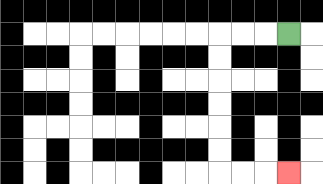{'start': '[12, 1]', 'end': '[12, 7]', 'path_directions': 'L,L,L,D,D,D,D,D,D,R,R,R', 'path_coordinates': '[[12, 1], [11, 1], [10, 1], [9, 1], [9, 2], [9, 3], [9, 4], [9, 5], [9, 6], [9, 7], [10, 7], [11, 7], [12, 7]]'}